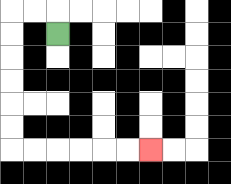{'start': '[2, 1]', 'end': '[6, 6]', 'path_directions': 'U,L,L,D,D,D,D,D,D,R,R,R,R,R,R', 'path_coordinates': '[[2, 1], [2, 0], [1, 0], [0, 0], [0, 1], [0, 2], [0, 3], [0, 4], [0, 5], [0, 6], [1, 6], [2, 6], [3, 6], [4, 6], [5, 6], [6, 6]]'}